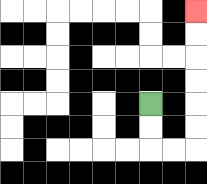{'start': '[6, 4]', 'end': '[8, 0]', 'path_directions': 'D,D,R,R,U,U,U,U,U,U', 'path_coordinates': '[[6, 4], [6, 5], [6, 6], [7, 6], [8, 6], [8, 5], [8, 4], [8, 3], [8, 2], [8, 1], [8, 0]]'}